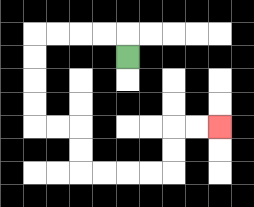{'start': '[5, 2]', 'end': '[9, 5]', 'path_directions': 'U,L,L,L,L,D,D,D,D,R,R,D,D,R,R,R,R,U,U,R,R', 'path_coordinates': '[[5, 2], [5, 1], [4, 1], [3, 1], [2, 1], [1, 1], [1, 2], [1, 3], [1, 4], [1, 5], [2, 5], [3, 5], [3, 6], [3, 7], [4, 7], [5, 7], [6, 7], [7, 7], [7, 6], [7, 5], [8, 5], [9, 5]]'}